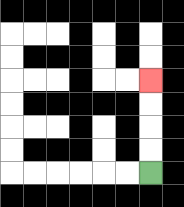{'start': '[6, 7]', 'end': '[6, 3]', 'path_directions': 'U,U,U,U', 'path_coordinates': '[[6, 7], [6, 6], [6, 5], [6, 4], [6, 3]]'}